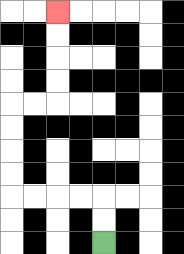{'start': '[4, 10]', 'end': '[2, 0]', 'path_directions': 'U,U,L,L,L,L,U,U,U,U,R,R,U,U,U,U', 'path_coordinates': '[[4, 10], [4, 9], [4, 8], [3, 8], [2, 8], [1, 8], [0, 8], [0, 7], [0, 6], [0, 5], [0, 4], [1, 4], [2, 4], [2, 3], [2, 2], [2, 1], [2, 0]]'}